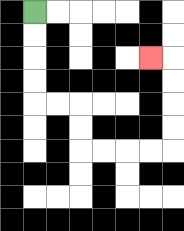{'start': '[1, 0]', 'end': '[6, 2]', 'path_directions': 'D,D,D,D,R,R,D,D,R,R,R,R,U,U,U,U,L', 'path_coordinates': '[[1, 0], [1, 1], [1, 2], [1, 3], [1, 4], [2, 4], [3, 4], [3, 5], [3, 6], [4, 6], [5, 6], [6, 6], [7, 6], [7, 5], [7, 4], [7, 3], [7, 2], [6, 2]]'}